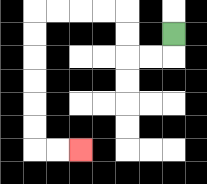{'start': '[7, 1]', 'end': '[3, 6]', 'path_directions': 'D,L,L,U,U,L,L,L,L,D,D,D,D,D,D,R,R', 'path_coordinates': '[[7, 1], [7, 2], [6, 2], [5, 2], [5, 1], [5, 0], [4, 0], [3, 0], [2, 0], [1, 0], [1, 1], [1, 2], [1, 3], [1, 4], [1, 5], [1, 6], [2, 6], [3, 6]]'}